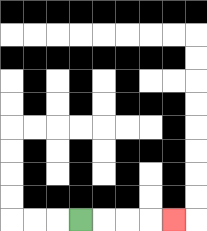{'start': '[3, 9]', 'end': '[7, 9]', 'path_directions': 'R,R,R,R', 'path_coordinates': '[[3, 9], [4, 9], [5, 9], [6, 9], [7, 9]]'}